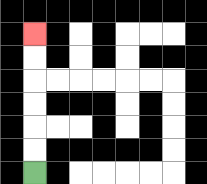{'start': '[1, 7]', 'end': '[1, 1]', 'path_directions': 'U,U,U,U,U,U', 'path_coordinates': '[[1, 7], [1, 6], [1, 5], [1, 4], [1, 3], [1, 2], [1, 1]]'}